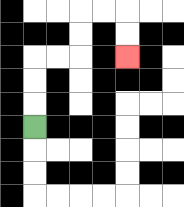{'start': '[1, 5]', 'end': '[5, 2]', 'path_directions': 'U,U,U,R,R,U,U,R,R,D,D', 'path_coordinates': '[[1, 5], [1, 4], [1, 3], [1, 2], [2, 2], [3, 2], [3, 1], [3, 0], [4, 0], [5, 0], [5, 1], [5, 2]]'}